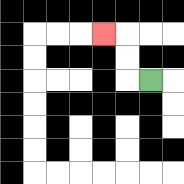{'start': '[6, 3]', 'end': '[4, 1]', 'path_directions': 'L,U,U,L', 'path_coordinates': '[[6, 3], [5, 3], [5, 2], [5, 1], [4, 1]]'}